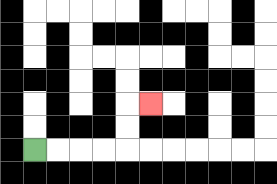{'start': '[1, 6]', 'end': '[6, 4]', 'path_directions': 'R,R,R,R,U,U,R', 'path_coordinates': '[[1, 6], [2, 6], [3, 6], [4, 6], [5, 6], [5, 5], [5, 4], [6, 4]]'}